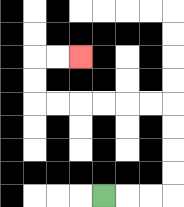{'start': '[4, 8]', 'end': '[3, 2]', 'path_directions': 'R,R,R,U,U,U,U,L,L,L,L,L,L,U,U,R,R', 'path_coordinates': '[[4, 8], [5, 8], [6, 8], [7, 8], [7, 7], [7, 6], [7, 5], [7, 4], [6, 4], [5, 4], [4, 4], [3, 4], [2, 4], [1, 4], [1, 3], [1, 2], [2, 2], [3, 2]]'}